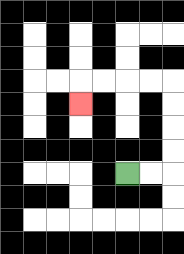{'start': '[5, 7]', 'end': '[3, 4]', 'path_directions': 'R,R,U,U,U,U,L,L,L,L,D', 'path_coordinates': '[[5, 7], [6, 7], [7, 7], [7, 6], [7, 5], [7, 4], [7, 3], [6, 3], [5, 3], [4, 3], [3, 3], [3, 4]]'}